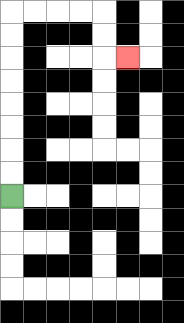{'start': '[0, 8]', 'end': '[5, 2]', 'path_directions': 'U,U,U,U,U,U,U,U,R,R,R,R,D,D,R', 'path_coordinates': '[[0, 8], [0, 7], [0, 6], [0, 5], [0, 4], [0, 3], [0, 2], [0, 1], [0, 0], [1, 0], [2, 0], [3, 0], [4, 0], [4, 1], [4, 2], [5, 2]]'}